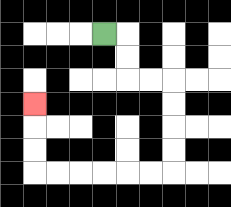{'start': '[4, 1]', 'end': '[1, 4]', 'path_directions': 'R,D,D,R,R,D,D,D,D,L,L,L,L,L,L,U,U,U', 'path_coordinates': '[[4, 1], [5, 1], [5, 2], [5, 3], [6, 3], [7, 3], [7, 4], [7, 5], [7, 6], [7, 7], [6, 7], [5, 7], [4, 7], [3, 7], [2, 7], [1, 7], [1, 6], [1, 5], [1, 4]]'}